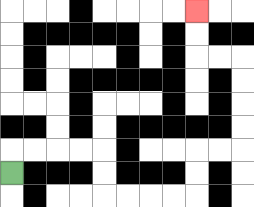{'start': '[0, 7]', 'end': '[8, 0]', 'path_directions': 'U,R,R,R,R,D,D,R,R,R,R,U,U,R,R,U,U,U,U,L,L,U,U', 'path_coordinates': '[[0, 7], [0, 6], [1, 6], [2, 6], [3, 6], [4, 6], [4, 7], [4, 8], [5, 8], [6, 8], [7, 8], [8, 8], [8, 7], [8, 6], [9, 6], [10, 6], [10, 5], [10, 4], [10, 3], [10, 2], [9, 2], [8, 2], [8, 1], [8, 0]]'}